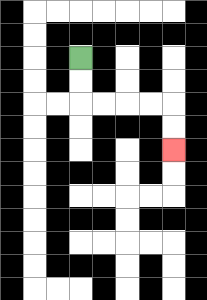{'start': '[3, 2]', 'end': '[7, 6]', 'path_directions': 'D,D,R,R,R,R,D,D', 'path_coordinates': '[[3, 2], [3, 3], [3, 4], [4, 4], [5, 4], [6, 4], [7, 4], [7, 5], [7, 6]]'}